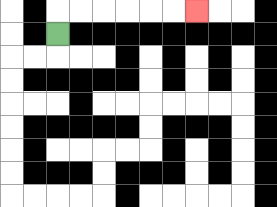{'start': '[2, 1]', 'end': '[8, 0]', 'path_directions': 'U,R,R,R,R,R,R', 'path_coordinates': '[[2, 1], [2, 0], [3, 0], [4, 0], [5, 0], [6, 0], [7, 0], [8, 0]]'}